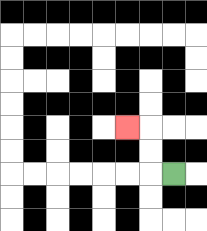{'start': '[7, 7]', 'end': '[5, 5]', 'path_directions': 'L,U,U,L', 'path_coordinates': '[[7, 7], [6, 7], [6, 6], [6, 5], [5, 5]]'}